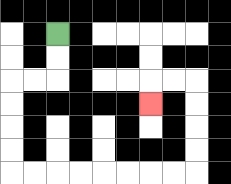{'start': '[2, 1]', 'end': '[6, 4]', 'path_directions': 'D,D,L,L,D,D,D,D,R,R,R,R,R,R,R,R,U,U,U,U,L,L,D', 'path_coordinates': '[[2, 1], [2, 2], [2, 3], [1, 3], [0, 3], [0, 4], [0, 5], [0, 6], [0, 7], [1, 7], [2, 7], [3, 7], [4, 7], [5, 7], [6, 7], [7, 7], [8, 7], [8, 6], [8, 5], [8, 4], [8, 3], [7, 3], [6, 3], [6, 4]]'}